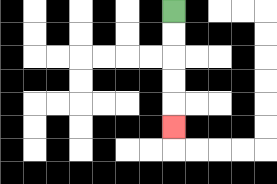{'start': '[7, 0]', 'end': '[7, 5]', 'path_directions': 'D,D,D,D,D', 'path_coordinates': '[[7, 0], [7, 1], [7, 2], [7, 3], [7, 4], [7, 5]]'}